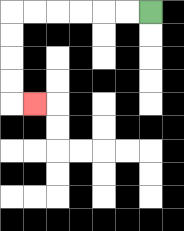{'start': '[6, 0]', 'end': '[1, 4]', 'path_directions': 'L,L,L,L,L,L,D,D,D,D,R', 'path_coordinates': '[[6, 0], [5, 0], [4, 0], [3, 0], [2, 0], [1, 0], [0, 0], [0, 1], [0, 2], [0, 3], [0, 4], [1, 4]]'}